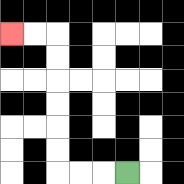{'start': '[5, 7]', 'end': '[0, 1]', 'path_directions': 'L,L,L,U,U,U,U,U,U,L,L', 'path_coordinates': '[[5, 7], [4, 7], [3, 7], [2, 7], [2, 6], [2, 5], [2, 4], [2, 3], [2, 2], [2, 1], [1, 1], [0, 1]]'}